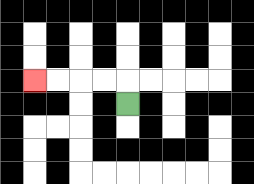{'start': '[5, 4]', 'end': '[1, 3]', 'path_directions': 'U,L,L,L,L', 'path_coordinates': '[[5, 4], [5, 3], [4, 3], [3, 3], [2, 3], [1, 3]]'}